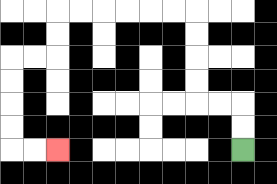{'start': '[10, 6]', 'end': '[2, 6]', 'path_directions': 'U,U,L,L,U,U,U,U,L,L,L,L,L,L,D,D,L,L,D,D,D,D,R,R', 'path_coordinates': '[[10, 6], [10, 5], [10, 4], [9, 4], [8, 4], [8, 3], [8, 2], [8, 1], [8, 0], [7, 0], [6, 0], [5, 0], [4, 0], [3, 0], [2, 0], [2, 1], [2, 2], [1, 2], [0, 2], [0, 3], [0, 4], [0, 5], [0, 6], [1, 6], [2, 6]]'}